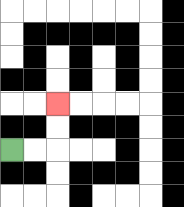{'start': '[0, 6]', 'end': '[2, 4]', 'path_directions': 'R,R,U,U', 'path_coordinates': '[[0, 6], [1, 6], [2, 6], [2, 5], [2, 4]]'}